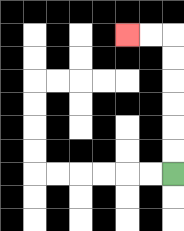{'start': '[7, 7]', 'end': '[5, 1]', 'path_directions': 'U,U,U,U,U,U,L,L', 'path_coordinates': '[[7, 7], [7, 6], [7, 5], [7, 4], [7, 3], [7, 2], [7, 1], [6, 1], [5, 1]]'}